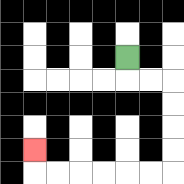{'start': '[5, 2]', 'end': '[1, 6]', 'path_directions': 'D,R,R,D,D,D,D,L,L,L,L,L,L,U', 'path_coordinates': '[[5, 2], [5, 3], [6, 3], [7, 3], [7, 4], [7, 5], [7, 6], [7, 7], [6, 7], [5, 7], [4, 7], [3, 7], [2, 7], [1, 7], [1, 6]]'}